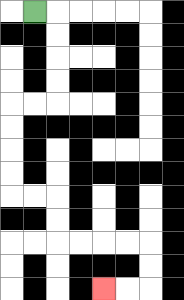{'start': '[1, 0]', 'end': '[4, 12]', 'path_directions': 'R,D,D,D,D,L,L,D,D,D,D,R,R,D,D,R,R,R,R,D,D,L,L', 'path_coordinates': '[[1, 0], [2, 0], [2, 1], [2, 2], [2, 3], [2, 4], [1, 4], [0, 4], [0, 5], [0, 6], [0, 7], [0, 8], [1, 8], [2, 8], [2, 9], [2, 10], [3, 10], [4, 10], [5, 10], [6, 10], [6, 11], [6, 12], [5, 12], [4, 12]]'}